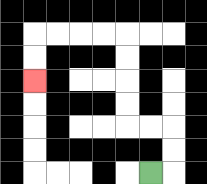{'start': '[6, 7]', 'end': '[1, 3]', 'path_directions': 'R,U,U,L,L,U,U,U,U,L,L,L,L,D,D', 'path_coordinates': '[[6, 7], [7, 7], [7, 6], [7, 5], [6, 5], [5, 5], [5, 4], [5, 3], [5, 2], [5, 1], [4, 1], [3, 1], [2, 1], [1, 1], [1, 2], [1, 3]]'}